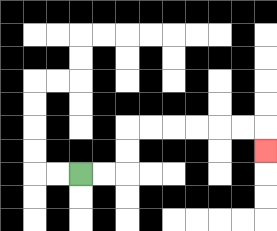{'start': '[3, 7]', 'end': '[11, 6]', 'path_directions': 'R,R,U,U,R,R,R,R,R,R,D', 'path_coordinates': '[[3, 7], [4, 7], [5, 7], [5, 6], [5, 5], [6, 5], [7, 5], [8, 5], [9, 5], [10, 5], [11, 5], [11, 6]]'}